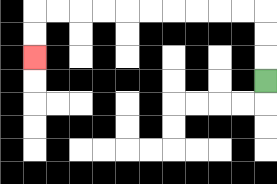{'start': '[11, 3]', 'end': '[1, 2]', 'path_directions': 'U,U,U,L,L,L,L,L,L,L,L,L,L,D,D', 'path_coordinates': '[[11, 3], [11, 2], [11, 1], [11, 0], [10, 0], [9, 0], [8, 0], [7, 0], [6, 0], [5, 0], [4, 0], [3, 0], [2, 0], [1, 0], [1, 1], [1, 2]]'}